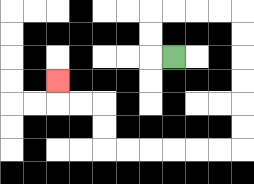{'start': '[7, 2]', 'end': '[2, 3]', 'path_directions': 'L,U,U,R,R,R,R,D,D,D,D,D,D,L,L,L,L,L,L,U,U,L,L,U', 'path_coordinates': '[[7, 2], [6, 2], [6, 1], [6, 0], [7, 0], [8, 0], [9, 0], [10, 0], [10, 1], [10, 2], [10, 3], [10, 4], [10, 5], [10, 6], [9, 6], [8, 6], [7, 6], [6, 6], [5, 6], [4, 6], [4, 5], [4, 4], [3, 4], [2, 4], [2, 3]]'}